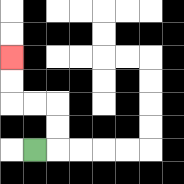{'start': '[1, 6]', 'end': '[0, 2]', 'path_directions': 'R,U,U,L,L,U,U', 'path_coordinates': '[[1, 6], [2, 6], [2, 5], [2, 4], [1, 4], [0, 4], [0, 3], [0, 2]]'}